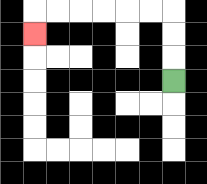{'start': '[7, 3]', 'end': '[1, 1]', 'path_directions': 'U,U,U,L,L,L,L,L,L,D', 'path_coordinates': '[[7, 3], [7, 2], [7, 1], [7, 0], [6, 0], [5, 0], [4, 0], [3, 0], [2, 0], [1, 0], [1, 1]]'}